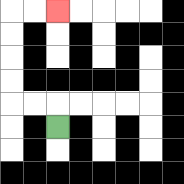{'start': '[2, 5]', 'end': '[2, 0]', 'path_directions': 'U,L,L,U,U,U,U,R,R', 'path_coordinates': '[[2, 5], [2, 4], [1, 4], [0, 4], [0, 3], [0, 2], [0, 1], [0, 0], [1, 0], [2, 0]]'}